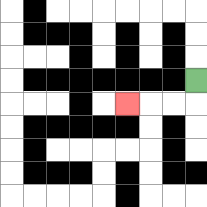{'start': '[8, 3]', 'end': '[5, 4]', 'path_directions': 'D,L,L,L', 'path_coordinates': '[[8, 3], [8, 4], [7, 4], [6, 4], [5, 4]]'}